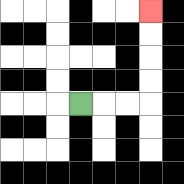{'start': '[3, 4]', 'end': '[6, 0]', 'path_directions': 'R,R,R,U,U,U,U', 'path_coordinates': '[[3, 4], [4, 4], [5, 4], [6, 4], [6, 3], [6, 2], [6, 1], [6, 0]]'}